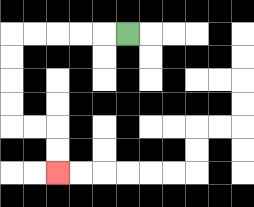{'start': '[5, 1]', 'end': '[2, 7]', 'path_directions': 'L,L,L,L,L,D,D,D,D,R,R,D,D', 'path_coordinates': '[[5, 1], [4, 1], [3, 1], [2, 1], [1, 1], [0, 1], [0, 2], [0, 3], [0, 4], [0, 5], [1, 5], [2, 5], [2, 6], [2, 7]]'}